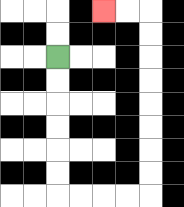{'start': '[2, 2]', 'end': '[4, 0]', 'path_directions': 'D,D,D,D,D,D,R,R,R,R,U,U,U,U,U,U,U,U,L,L', 'path_coordinates': '[[2, 2], [2, 3], [2, 4], [2, 5], [2, 6], [2, 7], [2, 8], [3, 8], [4, 8], [5, 8], [6, 8], [6, 7], [6, 6], [6, 5], [6, 4], [6, 3], [6, 2], [6, 1], [6, 0], [5, 0], [4, 0]]'}